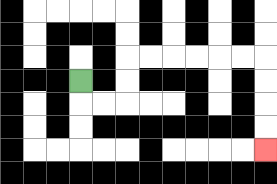{'start': '[3, 3]', 'end': '[11, 6]', 'path_directions': 'D,R,R,U,U,R,R,R,R,R,R,D,D,D,D', 'path_coordinates': '[[3, 3], [3, 4], [4, 4], [5, 4], [5, 3], [5, 2], [6, 2], [7, 2], [8, 2], [9, 2], [10, 2], [11, 2], [11, 3], [11, 4], [11, 5], [11, 6]]'}